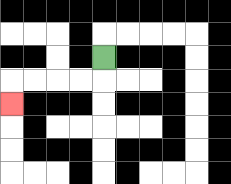{'start': '[4, 2]', 'end': '[0, 4]', 'path_directions': 'D,L,L,L,L,D', 'path_coordinates': '[[4, 2], [4, 3], [3, 3], [2, 3], [1, 3], [0, 3], [0, 4]]'}